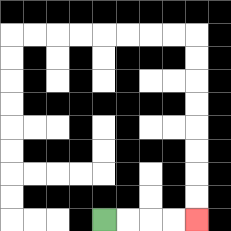{'start': '[4, 9]', 'end': '[8, 9]', 'path_directions': 'R,R,R,R', 'path_coordinates': '[[4, 9], [5, 9], [6, 9], [7, 9], [8, 9]]'}